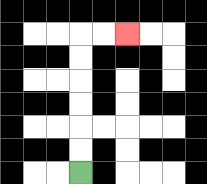{'start': '[3, 7]', 'end': '[5, 1]', 'path_directions': 'U,U,U,U,U,U,R,R', 'path_coordinates': '[[3, 7], [3, 6], [3, 5], [3, 4], [3, 3], [3, 2], [3, 1], [4, 1], [5, 1]]'}